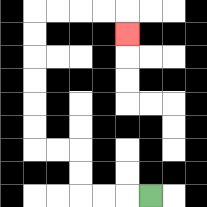{'start': '[6, 8]', 'end': '[5, 1]', 'path_directions': 'L,L,L,U,U,L,L,U,U,U,U,U,U,R,R,R,R,D', 'path_coordinates': '[[6, 8], [5, 8], [4, 8], [3, 8], [3, 7], [3, 6], [2, 6], [1, 6], [1, 5], [1, 4], [1, 3], [1, 2], [1, 1], [1, 0], [2, 0], [3, 0], [4, 0], [5, 0], [5, 1]]'}